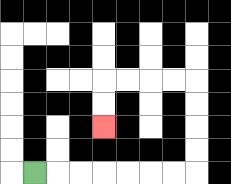{'start': '[1, 7]', 'end': '[4, 5]', 'path_directions': 'R,R,R,R,R,R,R,U,U,U,U,L,L,L,L,D,D', 'path_coordinates': '[[1, 7], [2, 7], [3, 7], [4, 7], [5, 7], [6, 7], [7, 7], [8, 7], [8, 6], [8, 5], [8, 4], [8, 3], [7, 3], [6, 3], [5, 3], [4, 3], [4, 4], [4, 5]]'}